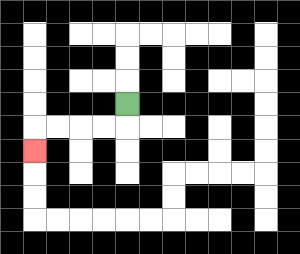{'start': '[5, 4]', 'end': '[1, 6]', 'path_directions': 'D,L,L,L,L,D', 'path_coordinates': '[[5, 4], [5, 5], [4, 5], [3, 5], [2, 5], [1, 5], [1, 6]]'}